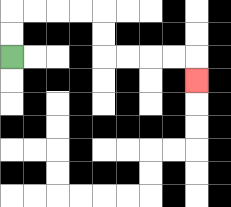{'start': '[0, 2]', 'end': '[8, 3]', 'path_directions': 'U,U,R,R,R,R,D,D,R,R,R,R,D', 'path_coordinates': '[[0, 2], [0, 1], [0, 0], [1, 0], [2, 0], [3, 0], [4, 0], [4, 1], [4, 2], [5, 2], [6, 2], [7, 2], [8, 2], [8, 3]]'}